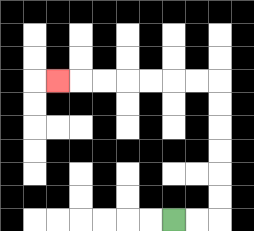{'start': '[7, 9]', 'end': '[2, 3]', 'path_directions': 'R,R,U,U,U,U,U,U,L,L,L,L,L,L,L', 'path_coordinates': '[[7, 9], [8, 9], [9, 9], [9, 8], [9, 7], [9, 6], [9, 5], [9, 4], [9, 3], [8, 3], [7, 3], [6, 3], [5, 3], [4, 3], [3, 3], [2, 3]]'}